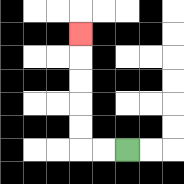{'start': '[5, 6]', 'end': '[3, 1]', 'path_directions': 'L,L,U,U,U,U,U', 'path_coordinates': '[[5, 6], [4, 6], [3, 6], [3, 5], [3, 4], [3, 3], [3, 2], [3, 1]]'}